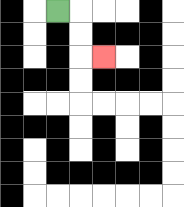{'start': '[2, 0]', 'end': '[4, 2]', 'path_directions': 'R,D,D,R', 'path_coordinates': '[[2, 0], [3, 0], [3, 1], [3, 2], [4, 2]]'}